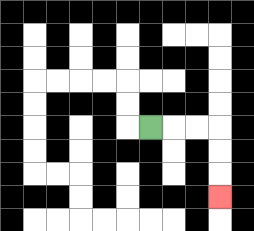{'start': '[6, 5]', 'end': '[9, 8]', 'path_directions': 'R,R,R,D,D,D', 'path_coordinates': '[[6, 5], [7, 5], [8, 5], [9, 5], [9, 6], [9, 7], [9, 8]]'}